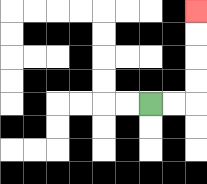{'start': '[6, 4]', 'end': '[8, 0]', 'path_directions': 'R,R,U,U,U,U', 'path_coordinates': '[[6, 4], [7, 4], [8, 4], [8, 3], [8, 2], [8, 1], [8, 0]]'}